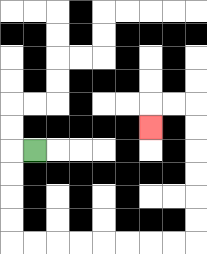{'start': '[1, 6]', 'end': '[6, 5]', 'path_directions': 'L,D,D,D,D,R,R,R,R,R,R,R,R,U,U,U,U,U,U,L,L,D', 'path_coordinates': '[[1, 6], [0, 6], [0, 7], [0, 8], [0, 9], [0, 10], [1, 10], [2, 10], [3, 10], [4, 10], [5, 10], [6, 10], [7, 10], [8, 10], [8, 9], [8, 8], [8, 7], [8, 6], [8, 5], [8, 4], [7, 4], [6, 4], [6, 5]]'}